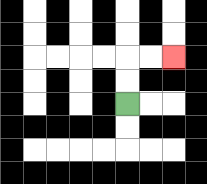{'start': '[5, 4]', 'end': '[7, 2]', 'path_directions': 'U,U,R,R', 'path_coordinates': '[[5, 4], [5, 3], [5, 2], [6, 2], [7, 2]]'}